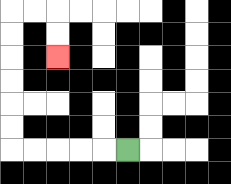{'start': '[5, 6]', 'end': '[2, 2]', 'path_directions': 'L,L,L,L,L,U,U,U,U,U,U,R,R,D,D', 'path_coordinates': '[[5, 6], [4, 6], [3, 6], [2, 6], [1, 6], [0, 6], [0, 5], [0, 4], [0, 3], [0, 2], [0, 1], [0, 0], [1, 0], [2, 0], [2, 1], [2, 2]]'}